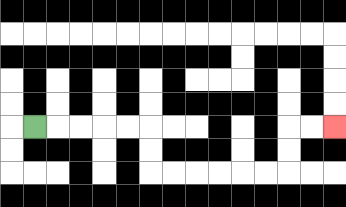{'start': '[1, 5]', 'end': '[14, 5]', 'path_directions': 'R,R,R,R,R,D,D,R,R,R,R,R,R,U,U,R,R', 'path_coordinates': '[[1, 5], [2, 5], [3, 5], [4, 5], [5, 5], [6, 5], [6, 6], [6, 7], [7, 7], [8, 7], [9, 7], [10, 7], [11, 7], [12, 7], [12, 6], [12, 5], [13, 5], [14, 5]]'}